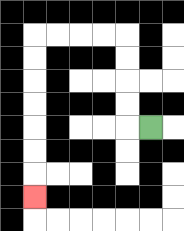{'start': '[6, 5]', 'end': '[1, 8]', 'path_directions': 'L,U,U,U,U,L,L,L,L,D,D,D,D,D,D,D', 'path_coordinates': '[[6, 5], [5, 5], [5, 4], [5, 3], [5, 2], [5, 1], [4, 1], [3, 1], [2, 1], [1, 1], [1, 2], [1, 3], [1, 4], [1, 5], [1, 6], [1, 7], [1, 8]]'}